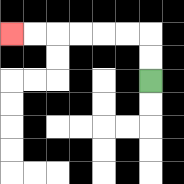{'start': '[6, 3]', 'end': '[0, 1]', 'path_directions': 'U,U,L,L,L,L,L,L', 'path_coordinates': '[[6, 3], [6, 2], [6, 1], [5, 1], [4, 1], [3, 1], [2, 1], [1, 1], [0, 1]]'}